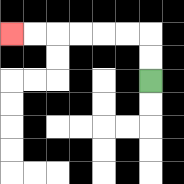{'start': '[6, 3]', 'end': '[0, 1]', 'path_directions': 'U,U,L,L,L,L,L,L', 'path_coordinates': '[[6, 3], [6, 2], [6, 1], [5, 1], [4, 1], [3, 1], [2, 1], [1, 1], [0, 1]]'}